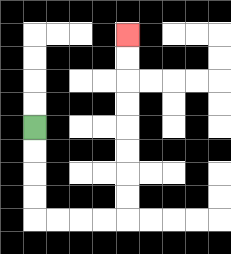{'start': '[1, 5]', 'end': '[5, 1]', 'path_directions': 'D,D,D,D,R,R,R,R,U,U,U,U,U,U,U,U', 'path_coordinates': '[[1, 5], [1, 6], [1, 7], [1, 8], [1, 9], [2, 9], [3, 9], [4, 9], [5, 9], [5, 8], [5, 7], [5, 6], [5, 5], [5, 4], [5, 3], [5, 2], [5, 1]]'}